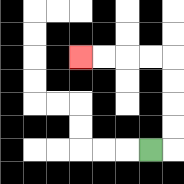{'start': '[6, 6]', 'end': '[3, 2]', 'path_directions': 'R,U,U,U,U,L,L,L,L', 'path_coordinates': '[[6, 6], [7, 6], [7, 5], [7, 4], [7, 3], [7, 2], [6, 2], [5, 2], [4, 2], [3, 2]]'}